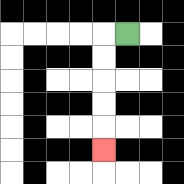{'start': '[5, 1]', 'end': '[4, 6]', 'path_directions': 'L,D,D,D,D,D', 'path_coordinates': '[[5, 1], [4, 1], [4, 2], [4, 3], [4, 4], [4, 5], [4, 6]]'}